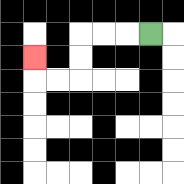{'start': '[6, 1]', 'end': '[1, 2]', 'path_directions': 'L,L,L,D,D,L,L,U', 'path_coordinates': '[[6, 1], [5, 1], [4, 1], [3, 1], [3, 2], [3, 3], [2, 3], [1, 3], [1, 2]]'}